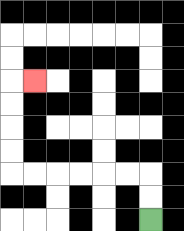{'start': '[6, 9]', 'end': '[1, 3]', 'path_directions': 'U,U,L,L,L,L,L,L,U,U,U,U,R', 'path_coordinates': '[[6, 9], [6, 8], [6, 7], [5, 7], [4, 7], [3, 7], [2, 7], [1, 7], [0, 7], [0, 6], [0, 5], [0, 4], [0, 3], [1, 3]]'}